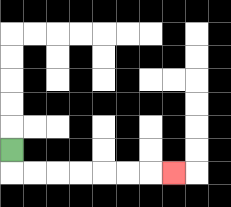{'start': '[0, 6]', 'end': '[7, 7]', 'path_directions': 'D,R,R,R,R,R,R,R', 'path_coordinates': '[[0, 6], [0, 7], [1, 7], [2, 7], [3, 7], [4, 7], [5, 7], [6, 7], [7, 7]]'}